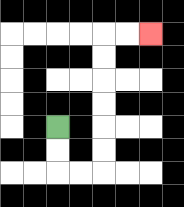{'start': '[2, 5]', 'end': '[6, 1]', 'path_directions': 'D,D,R,R,U,U,U,U,U,U,R,R', 'path_coordinates': '[[2, 5], [2, 6], [2, 7], [3, 7], [4, 7], [4, 6], [4, 5], [4, 4], [4, 3], [4, 2], [4, 1], [5, 1], [6, 1]]'}